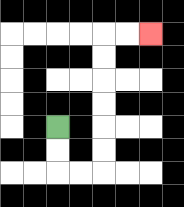{'start': '[2, 5]', 'end': '[6, 1]', 'path_directions': 'D,D,R,R,U,U,U,U,U,U,R,R', 'path_coordinates': '[[2, 5], [2, 6], [2, 7], [3, 7], [4, 7], [4, 6], [4, 5], [4, 4], [4, 3], [4, 2], [4, 1], [5, 1], [6, 1]]'}